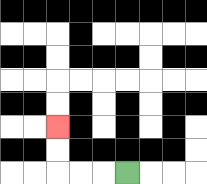{'start': '[5, 7]', 'end': '[2, 5]', 'path_directions': 'L,L,L,U,U', 'path_coordinates': '[[5, 7], [4, 7], [3, 7], [2, 7], [2, 6], [2, 5]]'}